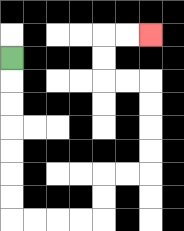{'start': '[0, 2]', 'end': '[6, 1]', 'path_directions': 'D,D,D,D,D,D,D,R,R,R,R,U,U,R,R,U,U,U,U,L,L,U,U,R,R', 'path_coordinates': '[[0, 2], [0, 3], [0, 4], [0, 5], [0, 6], [0, 7], [0, 8], [0, 9], [1, 9], [2, 9], [3, 9], [4, 9], [4, 8], [4, 7], [5, 7], [6, 7], [6, 6], [6, 5], [6, 4], [6, 3], [5, 3], [4, 3], [4, 2], [4, 1], [5, 1], [6, 1]]'}